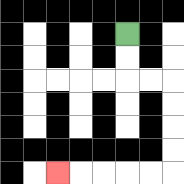{'start': '[5, 1]', 'end': '[2, 7]', 'path_directions': 'D,D,R,R,D,D,D,D,L,L,L,L,L', 'path_coordinates': '[[5, 1], [5, 2], [5, 3], [6, 3], [7, 3], [7, 4], [7, 5], [7, 6], [7, 7], [6, 7], [5, 7], [4, 7], [3, 7], [2, 7]]'}